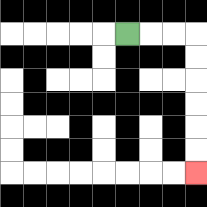{'start': '[5, 1]', 'end': '[8, 7]', 'path_directions': 'R,R,R,D,D,D,D,D,D', 'path_coordinates': '[[5, 1], [6, 1], [7, 1], [8, 1], [8, 2], [8, 3], [8, 4], [8, 5], [8, 6], [8, 7]]'}